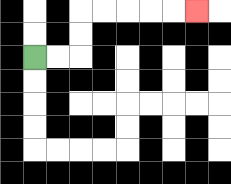{'start': '[1, 2]', 'end': '[8, 0]', 'path_directions': 'R,R,U,U,R,R,R,R,R', 'path_coordinates': '[[1, 2], [2, 2], [3, 2], [3, 1], [3, 0], [4, 0], [5, 0], [6, 0], [7, 0], [8, 0]]'}